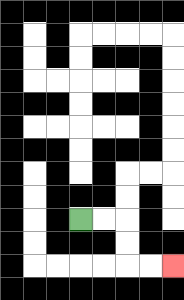{'start': '[3, 9]', 'end': '[7, 11]', 'path_directions': 'R,R,D,D,R,R', 'path_coordinates': '[[3, 9], [4, 9], [5, 9], [5, 10], [5, 11], [6, 11], [7, 11]]'}